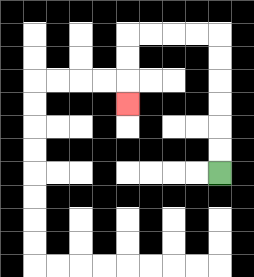{'start': '[9, 7]', 'end': '[5, 4]', 'path_directions': 'U,U,U,U,U,U,L,L,L,L,D,D,D', 'path_coordinates': '[[9, 7], [9, 6], [9, 5], [9, 4], [9, 3], [9, 2], [9, 1], [8, 1], [7, 1], [6, 1], [5, 1], [5, 2], [5, 3], [5, 4]]'}